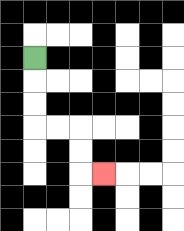{'start': '[1, 2]', 'end': '[4, 7]', 'path_directions': 'D,D,D,R,R,D,D,R', 'path_coordinates': '[[1, 2], [1, 3], [1, 4], [1, 5], [2, 5], [3, 5], [3, 6], [3, 7], [4, 7]]'}